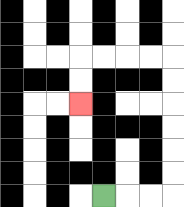{'start': '[4, 8]', 'end': '[3, 4]', 'path_directions': 'R,R,R,U,U,U,U,U,U,L,L,L,L,D,D', 'path_coordinates': '[[4, 8], [5, 8], [6, 8], [7, 8], [7, 7], [7, 6], [7, 5], [7, 4], [7, 3], [7, 2], [6, 2], [5, 2], [4, 2], [3, 2], [3, 3], [3, 4]]'}